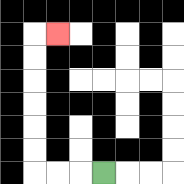{'start': '[4, 7]', 'end': '[2, 1]', 'path_directions': 'L,L,L,U,U,U,U,U,U,R', 'path_coordinates': '[[4, 7], [3, 7], [2, 7], [1, 7], [1, 6], [1, 5], [1, 4], [1, 3], [1, 2], [1, 1], [2, 1]]'}